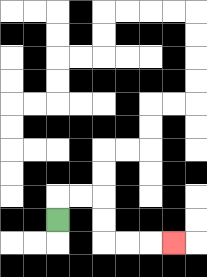{'start': '[2, 9]', 'end': '[7, 10]', 'path_directions': 'U,R,R,D,D,R,R,R', 'path_coordinates': '[[2, 9], [2, 8], [3, 8], [4, 8], [4, 9], [4, 10], [5, 10], [6, 10], [7, 10]]'}